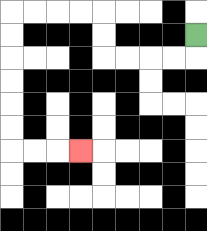{'start': '[8, 1]', 'end': '[3, 6]', 'path_directions': 'D,L,L,L,L,U,U,L,L,L,L,D,D,D,D,D,D,R,R,R', 'path_coordinates': '[[8, 1], [8, 2], [7, 2], [6, 2], [5, 2], [4, 2], [4, 1], [4, 0], [3, 0], [2, 0], [1, 0], [0, 0], [0, 1], [0, 2], [0, 3], [0, 4], [0, 5], [0, 6], [1, 6], [2, 6], [3, 6]]'}